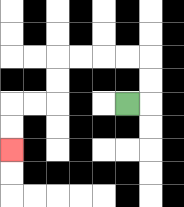{'start': '[5, 4]', 'end': '[0, 6]', 'path_directions': 'R,U,U,L,L,L,L,D,D,L,L,D,D', 'path_coordinates': '[[5, 4], [6, 4], [6, 3], [6, 2], [5, 2], [4, 2], [3, 2], [2, 2], [2, 3], [2, 4], [1, 4], [0, 4], [0, 5], [0, 6]]'}